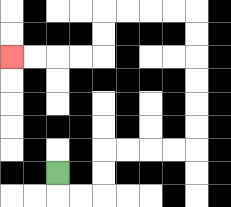{'start': '[2, 7]', 'end': '[0, 2]', 'path_directions': 'D,R,R,U,U,R,R,R,R,U,U,U,U,U,U,L,L,L,L,D,D,L,L,L,L', 'path_coordinates': '[[2, 7], [2, 8], [3, 8], [4, 8], [4, 7], [4, 6], [5, 6], [6, 6], [7, 6], [8, 6], [8, 5], [8, 4], [8, 3], [8, 2], [8, 1], [8, 0], [7, 0], [6, 0], [5, 0], [4, 0], [4, 1], [4, 2], [3, 2], [2, 2], [1, 2], [0, 2]]'}